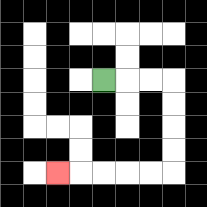{'start': '[4, 3]', 'end': '[2, 7]', 'path_directions': 'R,R,R,D,D,D,D,L,L,L,L,L', 'path_coordinates': '[[4, 3], [5, 3], [6, 3], [7, 3], [7, 4], [7, 5], [7, 6], [7, 7], [6, 7], [5, 7], [4, 7], [3, 7], [2, 7]]'}